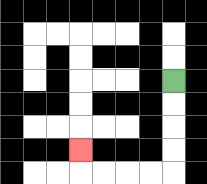{'start': '[7, 3]', 'end': '[3, 6]', 'path_directions': 'D,D,D,D,L,L,L,L,U', 'path_coordinates': '[[7, 3], [7, 4], [7, 5], [7, 6], [7, 7], [6, 7], [5, 7], [4, 7], [3, 7], [3, 6]]'}